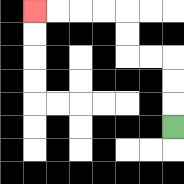{'start': '[7, 5]', 'end': '[1, 0]', 'path_directions': 'U,U,U,L,L,U,U,L,L,L,L', 'path_coordinates': '[[7, 5], [7, 4], [7, 3], [7, 2], [6, 2], [5, 2], [5, 1], [5, 0], [4, 0], [3, 0], [2, 0], [1, 0]]'}